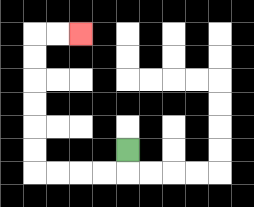{'start': '[5, 6]', 'end': '[3, 1]', 'path_directions': 'D,L,L,L,L,U,U,U,U,U,U,R,R', 'path_coordinates': '[[5, 6], [5, 7], [4, 7], [3, 7], [2, 7], [1, 7], [1, 6], [1, 5], [1, 4], [1, 3], [1, 2], [1, 1], [2, 1], [3, 1]]'}